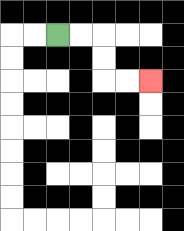{'start': '[2, 1]', 'end': '[6, 3]', 'path_directions': 'R,R,D,D,R,R', 'path_coordinates': '[[2, 1], [3, 1], [4, 1], [4, 2], [4, 3], [5, 3], [6, 3]]'}